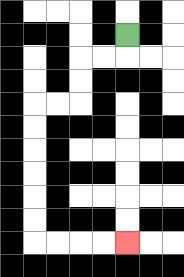{'start': '[5, 1]', 'end': '[5, 10]', 'path_directions': 'D,L,L,D,D,L,L,D,D,D,D,D,D,R,R,R,R', 'path_coordinates': '[[5, 1], [5, 2], [4, 2], [3, 2], [3, 3], [3, 4], [2, 4], [1, 4], [1, 5], [1, 6], [1, 7], [1, 8], [1, 9], [1, 10], [2, 10], [3, 10], [4, 10], [5, 10]]'}